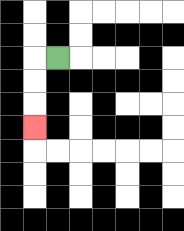{'start': '[2, 2]', 'end': '[1, 5]', 'path_directions': 'L,D,D,D', 'path_coordinates': '[[2, 2], [1, 2], [1, 3], [1, 4], [1, 5]]'}